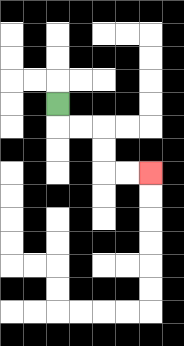{'start': '[2, 4]', 'end': '[6, 7]', 'path_directions': 'D,R,R,D,D,R,R', 'path_coordinates': '[[2, 4], [2, 5], [3, 5], [4, 5], [4, 6], [4, 7], [5, 7], [6, 7]]'}